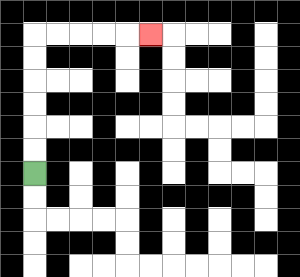{'start': '[1, 7]', 'end': '[6, 1]', 'path_directions': 'U,U,U,U,U,U,R,R,R,R,R', 'path_coordinates': '[[1, 7], [1, 6], [1, 5], [1, 4], [1, 3], [1, 2], [1, 1], [2, 1], [3, 1], [4, 1], [5, 1], [6, 1]]'}